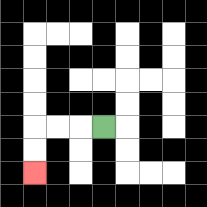{'start': '[4, 5]', 'end': '[1, 7]', 'path_directions': 'L,L,L,D,D', 'path_coordinates': '[[4, 5], [3, 5], [2, 5], [1, 5], [1, 6], [1, 7]]'}